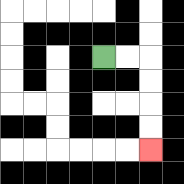{'start': '[4, 2]', 'end': '[6, 6]', 'path_directions': 'R,R,D,D,D,D', 'path_coordinates': '[[4, 2], [5, 2], [6, 2], [6, 3], [6, 4], [6, 5], [6, 6]]'}